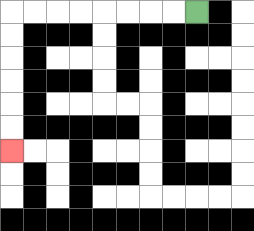{'start': '[8, 0]', 'end': '[0, 6]', 'path_directions': 'L,L,L,L,L,L,L,L,D,D,D,D,D,D', 'path_coordinates': '[[8, 0], [7, 0], [6, 0], [5, 0], [4, 0], [3, 0], [2, 0], [1, 0], [0, 0], [0, 1], [0, 2], [0, 3], [0, 4], [0, 5], [0, 6]]'}